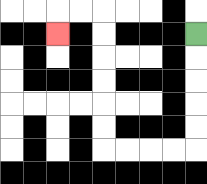{'start': '[8, 1]', 'end': '[2, 1]', 'path_directions': 'D,D,D,D,D,L,L,L,L,U,U,U,U,U,U,L,L,D', 'path_coordinates': '[[8, 1], [8, 2], [8, 3], [8, 4], [8, 5], [8, 6], [7, 6], [6, 6], [5, 6], [4, 6], [4, 5], [4, 4], [4, 3], [4, 2], [4, 1], [4, 0], [3, 0], [2, 0], [2, 1]]'}